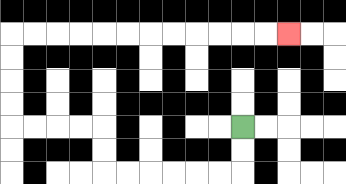{'start': '[10, 5]', 'end': '[12, 1]', 'path_directions': 'D,D,L,L,L,L,L,L,U,U,L,L,L,L,U,U,U,U,R,R,R,R,R,R,R,R,R,R,R,R', 'path_coordinates': '[[10, 5], [10, 6], [10, 7], [9, 7], [8, 7], [7, 7], [6, 7], [5, 7], [4, 7], [4, 6], [4, 5], [3, 5], [2, 5], [1, 5], [0, 5], [0, 4], [0, 3], [0, 2], [0, 1], [1, 1], [2, 1], [3, 1], [4, 1], [5, 1], [6, 1], [7, 1], [8, 1], [9, 1], [10, 1], [11, 1], [12, 1]]'}